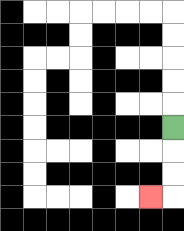{'start': '[7, 5]', 'end': '[6, 8]', 'path_directions': 'D,D,D,L', 'path_coordinates': '[[7, 5], [7, 6], [7, 7], [7, 8], [6, 8]]'}